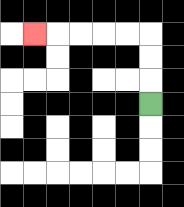{'start': '[6, 4]', 'end': '[1, 1]', 'path_directions': 'U,U,U,L,L,L,L,L', 'path_coordinates': '[[6, 4], [6, 3], [6, 2], [6, 1], [5, 1], [4, 1], [3, 1], [2, 1], [1, 1]]'}